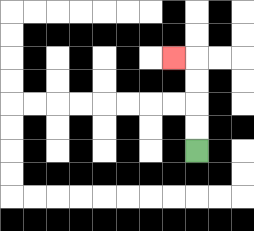{'start': '[8, 6]', 'end': '[7, 2]', 'path_directions': 'U,U,U,U,L', 'path_coordinates': '[[8, 6], [8, 5], [8, 4], [8, 3], [8, 2], [7, 2]]'}